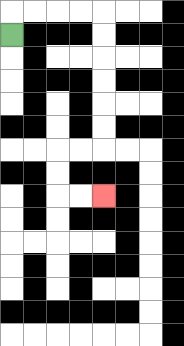{'start': '[0, 1]', 'end': '[4, 8]', 'path_directions': 'U,R,R,R,R,D,D,D,D,D,D,L,L,D,D,R,R', 'path_coordinates': '[[0, 1], [0, 0], [1, 0], [2, 0], [3, 0], [4, 0], [4, 1], [4, 2], [4, 3], [4, 4], [4, 5], [4, 6], [3, 6], [2, 6], [2, 7], [2, 8], [3, 8], [4, 8]]'}